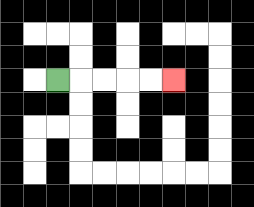{'start': '[2, 3]', 'end': '[7, 3]', 'path_directions': 'R,R,R,R,R', 'path_coordinates': '[[2, 3], [3, 3], [4, 3], [5, 3], [6, 3], [7, 3]]'}